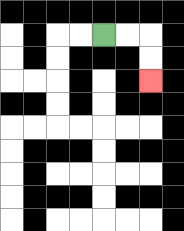{'start': '[4, 1]', 'end': '[6, 3]', 'path_directions': 'R,R,D,D', 'path_coordinates': '[[4, 1], [5, 1], [6, 1], [6, 2], [6, 3]]'}